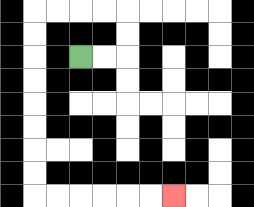{'start': '[3, 2]', 'end': '[7, 8]', 'path_directions': 'R,R,U,U,L,L,L,L,D,D,D,D,D,D,D,D,R,R,R,R,R,R', 'path_coordinates': '[[3, 2], [4, 2], [5, 2], [5, 1], [5, 0], [4, 0], [3, 0], [2, 0], [1, 0], [1, 1], [1, 2], [1, 3], [1, 4], [1, 5], [1, 6], [1, 7], [1, 8], [2, 8], [3, 8], [4, 8], [5, 8], [6, 8], [7, 8]]'}